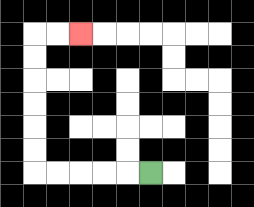{'start': '[6, 7]', 'end': '[3, 1]', 'path_directions': 'L,L,L,L,L,U,U,U,U,U,U,R,R', 'path_coordinates': '[[6, 7], [5, 7], [4, 7], [3, 7], [2, 7], [1, 7], [1, 6], [1, 5], [1, 4], [1, 3], [1, 2], [1, 1], [2, 1], [3, 1]]'}